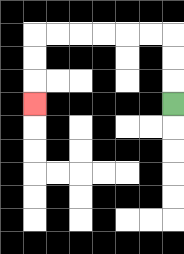{'start': '[7, 4]', 'end': '[1, 4]', 'path_directions': 'U,U,U,L,L,L,L,L,L,D,D,D', 'path_coordinates': '[[7, 4], [7, 3], [7, 2], [7, 1], [6, 1], [5, 1], [4, 1], [3, 1], [2, 1], [1, 1], [1, 2], [1, 3], [1, 4]]'}